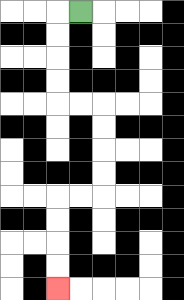{'start': '[3, 0]', 'end': '[2, 12]', 'path_directions': 'L,D,D,D,D,R,R,D,D,D,D,L,L,D,D,D,D', 'path_coordinates': '[[3, 0], [2, 0], [2, 1], [2, 2], [2, 3], [2, 4], [3, 4], [4, 4], [4, 5], [4, 6], [4, 7], [4, 8], [3, 8], [2, 8], [2, 9], [2, 10], [2, 11], [2, 12]]'}